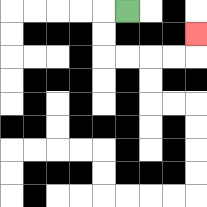{'start': '[5, 0]', 'end': '[8, 1]', 'path_directions': 'L,D,D,R,R,R,R,U', 'path_coordinates': '[[5, 0], [4, 0], [4, 1], [4, 2], [5, 2], [6, 2], [7, 2], [8, 2], [8, 1]]'}